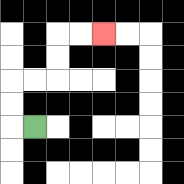{'start': '[1, 5]', 'end': '[4, 1]', 'path_directions': 'L,U,U,R,R,U,U,R,R', 'path_coordinates': '[[1, 5], [0, 5], [0, 4], [0, 3], [1, 3], [2, 3], [2, 2], [2, 1], [3, 1], [4, 1]]'}